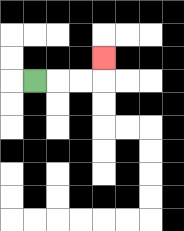{'start': '[1, 3]', 'end': '[4, 2]', 'path_directions': 'R,R,R,U', 'path_coordinates': '[[1, 3], [2, 3], [3, 3], [4, 3], [4, 2]]'}